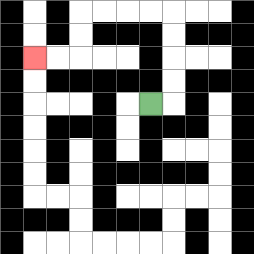{'start': '[6, 4]', 'end': '[1, 2]', 'path_directions': 'R,U,U,U,U,L,L,L,L,D,D,L,L', 'path_coordinates': '[[6, 4], [7, 4], [7, 3], [7, 2], [7, 1], [7, 0], [6, 0], [5, 0], [4, 0], [3, 0], [3, 1], [3, 2], [2, 2], [1, 2]]'}